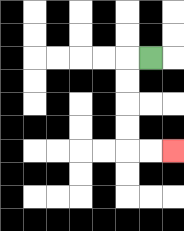{'start': '[6, 2]', 'end': '[7, 6]', 'path_directions': 'L,D,D,D,D,R,R', 'path_coordinates': '[[6, 2], [5, 2], [5, 3], [5, 4], [5, 5], [5, 6], [6, 6], [7, 6]]'}